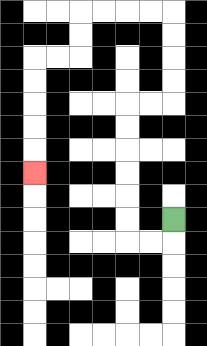{'start': '[7, 9]', 'end': '[1, 7]', 'path_directions': 'D,L,L,U,U,U,U,U,U,R,R,U,U,U,U,L,L,L,L,D,D,L,L,D,D,D,D,D', 'path_coordinates': '[[7, 9], [7, 10], [6, 10], [5, 10], [5, 9], [5, 8], [5, 7], [5, 6], [5, 5], [5, 4], [6, 4], [7, 4], [7, 3], [7, 2], [7, 1], [7, 0], [6, 0], [5, 0], [4, 0], [3, 0], [3, 1], [3, 2], [2, 2], [1, 2], [1, 3], [1, 4], [1, 5], [1, 6], [1, 7]]'}